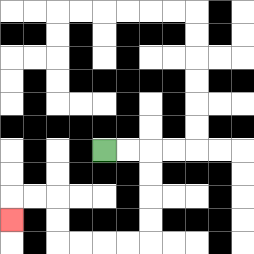{'start': '[4, 6]', 'end': '[0, 9]', 'path_directions': 'R,R,D,D,D,D,L,L,L,L,U,U,L,L,D', 'path_coordinates': '[[4, 6], [5, 6], [6, 6], [6, 7], [6, 8], [6, 9], [6, 10], [5, 10], [4, 10], [3, 10], [2, 10], [2, 9], [2, 8], [1, 8], [0, 8], [0, 9]]'}